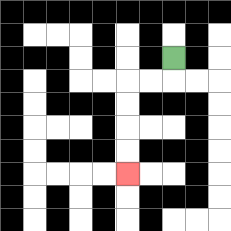{'start': '[7, 2]', 'end': '[5, 7]', 'path_directions': 'D,L,L,D,D,D,D', 'path_coordinates': '[[7, 2], [7, 3], [6, 3], [5, 3], [5, 4], [5, 5], [5, 6], [5, 7]]'}